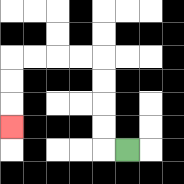{'start': '[5, 6]', 'end': '[0, 5]', 'path_directions': 'L,U,U,U,U,L,L,L,L,D,D,D', 'path_coordinates': '[[5, 6], [4, 6], [4, 5], [4, 4], [4, 3], [4, 2], [3, 2], [2, 2], [1, 2], [0, 2], [0, 3], [0, 4], [0, 5]]'}